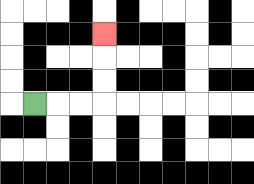{'start': '[1, 4]', 'end': '[4, 1]', 'path_directions': 'R,R,R,U,U,U', 'path_coordinates': '[[1, 4], [2, 4], [3, 4], [4, 4], [4, 3], [4, 2], [4, 1]]'}